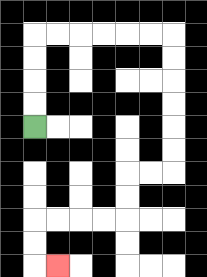{'start': '[1, 5]', 'end': '[2, 11]', 'path_directions': 'U,U,U,U,R,R,R,R,R,R,D,D,D,D,D,D,L,L,D,D,L,L,L,L,D,D,R', 'path_coordinates': '[[1, 5], [1, 4], [1, 3], [1, 2], [1, 1], [2, 1], [3, 1], [4, 1], [5, 1], [6, 1], [7, 1], [7, 2], [7, 3], [7, 4], [7, 5], [7, 6], [7, 7], [6, 7], [5, 7], [5, 8], [5, 9], [4, 9], [3, 9], [2, 9], [1, 9], [1, 10], [1, 11], [2, 11]]'}